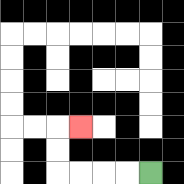{'start': '[6, 7]', 'end': '[3, 5]', 'path_directions': 'L,L,L,L,U,U,R', 'path_coordinates': '[[6, 7], [5, 7], [4, 7], [3, 7], [2, 7], [2, 6], [2, 5], [3, 5]]'}